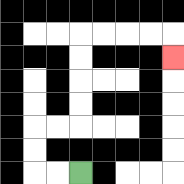{'start': '[3, 7]', 'end': '[7, 2]', 'path_directions': 'L,L,U,U,R,R,U,U,U,U,R,R,R,R,D', 'path_coordinates': '[[3, 7], [2, 7], [1, 7], [1, 6], [1, 5], [2, 5], [3, 5], [3, 4], [3, 3], [3, 2], [3, 1], [4, 1], [5, 1], [6, 1], [7, 1], [7, 2]]'}